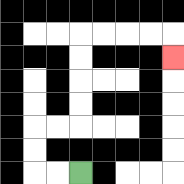{'start': '[3, 7]', 'end': '[7, 2]', 'path_directions': 'L,L,U,U,R,R,U,U,U,U,R,R,R,R,D', 'path_coordinates': '[[3, 7], [2, 7], [1, 7], [1, 6], [1, 5], [2, 5], [3, 5], [3, 4], [3, 3], [3, 2], [3, 1], [4, 1], [5, 1], [6, 1], [7, 1], [7, 2]]'}